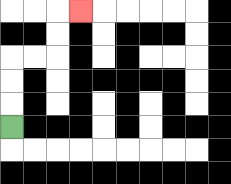{'start': '[0, 5]', 'end': '[3, 0]', 'path_directions': 'U,U,U,R,R,U,U,R', 'path_coordinates': '[[0, 5], [0, 4], [0, 3], [0, 2], [1, 2], [2, 2], [2, 1], [2, 0], [3, 0]]'}